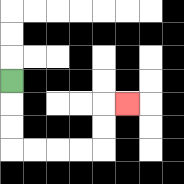{'start': '[0, 3]', 'end': '[5, 4]', 'path_directions': 'D,D,D,R,R,R,R,U,U,R', 'path_coordinates': '[[0, 3], [0, 4], [0, 5], [0, 6], [1, 6], [2, 6], [3, 6], [4, 6], [4, 5], [4, 4], [5, 4]]'}